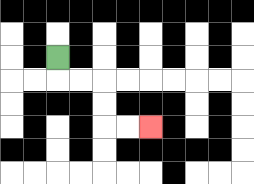{'start': '[2, 2]', 'end': '[6, 5]', 'path_directions': 'D,R,R,D,D,R,R', 'path_coordinates': '[[2, 2], [2, 3], [3, 3], [4, 3], [4, 4], [4, 5], [5, 5], [6, 5]]'}